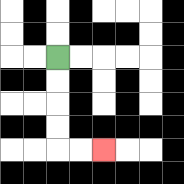{'start': '[2, 2]', 'end': '[4, 6]', 'path_directions': 'D,D,D,D,R,R', 'path_coordinates': '[[2, 2], [2, 3], [2, 4], [2, 5], [2, 6], [3, 6], [4, 6]]'}